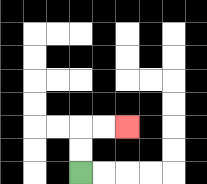{'start': '[3, 7]', 'end': '[5, 5]', 'path_directions': 'U,U,R,R', 'path_coordinates': '[[3, 7], [3, 6], [3, 5], [4, 5], [5, 5]]'}